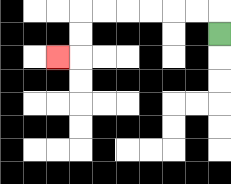{'start': '[9, 1]', 'end': '[2, 2]', 'path_directions': 'U,L,L,L,L,L,L,D,D,L', 'path_coordinates': '[[9, 1], [9, 0], [8, 0], [7, 0], [6, 0], [5, 0], [4, 0], [3, 0], [3, 1], [3, 2], [2, 2]]'}